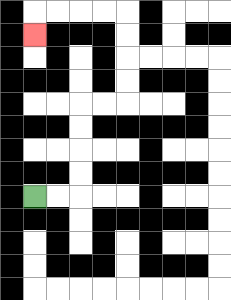{'start': '[1, 8]', 'end': '[1, 1]', 'path_directions': 'R,R,U,U,U,U,R,R,U,U,U,U,L,L,L,L,D', 'path_coordinates': '[[1, 8], [2, 8], [3, 8], [3, 7], [3, 6], [3, 5], [3, 4], [4, 4], [5, 4], [5, 3], [5, 2], [5, 1], [5, 0], [4, 0], [3, 0], [2, 0], [1, 0], [1, 1]]'}